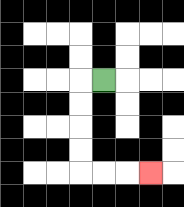{'start': '[4, 3]', 'end': '[6, 7]', 'path_directions': 'L,D,D,D,D,R,R,R', 'path_coordinates': '[[4, 3], [3, 3], [3, 4], [3, 5], [3, 6], [3, 7], [4, 7], [5, 7], [6, 7]]'}